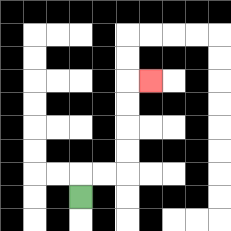{'start': '[3, 8]', 'end': '[6, 3]', 'path_directions': 'U,R,R,U,U,U,U,R', 'path_coordinates': '[[3, 8], [3, 7], [4, 7], [5, 7], [5, 6], [5, 5], [5, 4], [5, 3], [6, 3]]'}